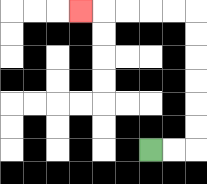{'start': '[6, 6]', 'end': '[3, 0]', 'path_directions': 'R,R,U,U,U,U,U,U,L,L,L,L,L', 'path_coordinates': '[[6, 6], [7, 6], [8, 6], [8, 5], [8, 4], [8, 3], [8, 2], [8, 1], [8, 0], [7, 0], [6, 0], [5, 0], [4, 0], [3, 0]]'}